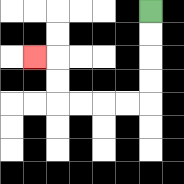{'start': '[6, 0]', 'end': '[1, 2]', 'path_directions': 'D,D,D,D,L,L,L,L,U,U,L', 'path_coordinates': '[[6, 0], [6, 1], [6, 2], [6, 3], [6, 4], [5, 4], [4, 4], [3, 4], [2, 4], [2, 3], [2, 2], [1, 2]]'}